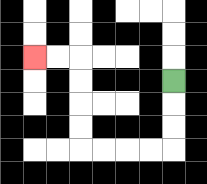{'start': '[7, 3]', 'end': '[1, 2]', 'path_directions': 'D,D,D,L,L,L,L,U,U,U,U,L,L', 'path_coordinates': '[[7, 3], [7, 4], [7, 5], [7, 6], [6, 6], [5, 6], [4, 6], [3, 6], [3, 5], [3, 4], [3, 3], [3, 2], [2, 2], [1, 2]]'}